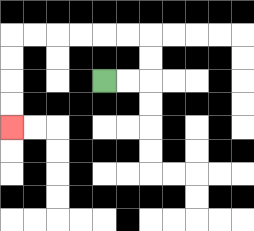{'start': '[4, 3]', 'end': '[0, 5]', 'path_directions': 'R,R,U,U,L,L,L,L,L,L,D,D,D,D', 'path_coordinates': '[[4, 3], [5, 3], [6, 3], [6, 2], [6, 1], [5, 1], [4, 1], [3, 1], [2, 1], [1, 1], [0, 1], [0, 2], [0, 3], [0, 4], [0, 5]]'}